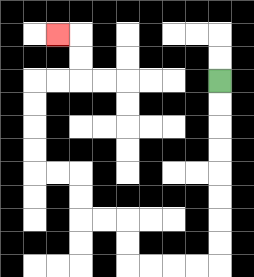{'start': '[9, 3]', 'end': '[2, 1]', 'path_directions': 'D,D,D,D,D,D,D,D,L,L,L,L,U,U,L,L,U,U,L,L,U,U,U,U,R,R,U,U,L', 'path_coordinates': '[[9, 3], [9, 4], [9, 5], [9, 6], [9, 7], [9, 8], [9, 9], [9, 10], [9, 11], [8, 11], [7, 11], [6, 11], [5, 11], [5, 10], [5, 9], [4, 9], [3, 9], [3, 8], [3, 7], [2, 7], [1, 7], [1, 6], [1, 5], [1, 4], [1, 3], [2, 3], [3, 3], [3, 2], [3, 1], [2, 1]]'}